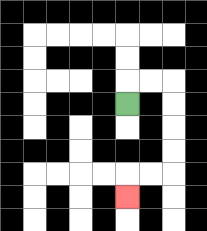{'start': '[5, 4]', 'end': '[5, 8]', 'path_directions': 'U,R,R,D,D,D,D,L,L,D', 'path_coordinates': '[[5, 4], [5, 3], [6, 3], [7, 3], [7, 4], [7, 5], [7, 6], [7, 7], [6, 7], [5, 7], [5, 8]]'}